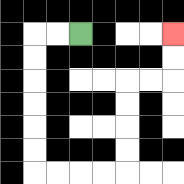{'start': '[3, 1]', 'end': '[7, 1]', 'path_directions': 'L,L,D,D,D,D,D,D,R,R,R,R,U,U,U,U,R,R,U,U', 'path_coordinates': '[[3, 1], [2, 1], [1, 1], [1, 2], [1, 3], [1, 4], [1, 5], [1, 6], [1, 7], [2, 7], [3, 7], [4, 7], [5, 7], [5, 6], [5, 5], [5, 4], [5, 3], [6, 3], [7, 3], [7, 2], [7, 1]]'}